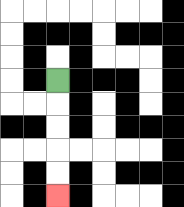{'start': '[2, 3]', 'end': '[2, 8]', 'path_directions': 'D,D,D,D,D', 'path_coordinates': '[[2, 3], [2, 4], [2, 5], [2, 6], [2, 7], [2, 8]]'}